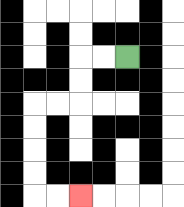{'start': '[5, 2]', 'end': '[3, 8]', 'path_directions': 'L,L,D,D,L,L,D,D,D,D,R,R', 'path_coordinates': '[[5, 2], [4, 2], [3, 2], [3, 3], [3, 4], [2, 4], [1, 4], [1, 5], [1, 6], [1, 7], [1, 8], [2, 8], [3, 8]]'}